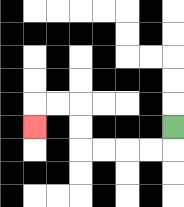{'start': '[7, 5]', 'end': '[1, 5]', 'path_directions': 'D,L,L,L,L,U,U,L,L,D', 'path_coordinates': '[[7, 5], [7, 6], [6, 6], [5, 6], [4, 6], [3, 6], [3, 5], [3, 4], [2, 4], [1, 4], [1, 5]]'}